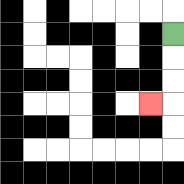{'start': '[7, 1]', 'end': '[6, 4]', 'path_directions': 'D,D,D,L', 'path_coordinates': '[[7, 1], [7, 2], [7, 3], [7, 4], [6, 4]]'}